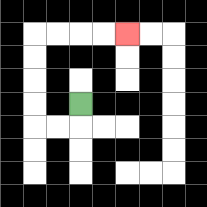{'start': '[3, 4]', 'end': '[5, 1]', 'path_directions': 'D,L,L,U,U,U,U,R,R,R,R', 'path_coordinates': '[[3, 4], [3, 5], [2, 5], [1, 5], [1, 4], [1, 3], [1, 2], [1, 1], [2, 1], [3, 1], [4, 1], [5, 1]]'}